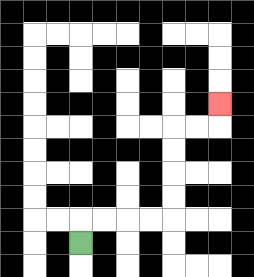{'start': '[3, 10]', 'end': '[9, 4]', 'path_directions': 'U,R,R,R,R,U,U,U,U,R,R,U', 'path_coordinates': '[[3, 10], [3, 9], [4, 9], [5, 9], [6, 9], [7, 9], [7, 8], [7, 7], [7, 6], [7, 5], [8, 5], [9, 5], [9, 4]]'}